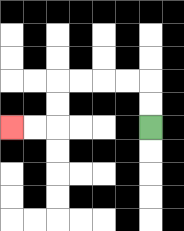{'start': '[6, 5]', 'end': '[0, 5]', 'path_directions': 'U,U,L,L,L,L,D,D,L,L', 'path_coordinates': '[[6, 5], [6, 4], [6, 3], [5, 3], [4, 3], [3, 3], [2, 3], [2, 4], [2, 5], [1, 5], [0, 5]]'}